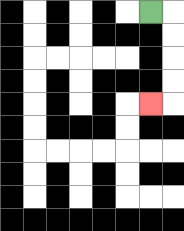{'start': '[6, 0]', 'end': '[6, 4]', 'path_directions': 'R,D,D,D,D,L', 'path_coordinates': '[[6, 0], [7, 0], [7, 1], [7, 2], [7, 3], [7, 4], [6, 4]]'}